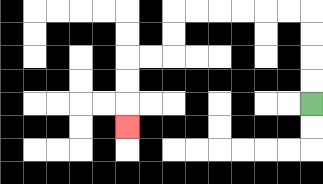{'start': '[13, 4]', 'end': '[5, 5]', 'path_directions': 'U,U,U,U,L,L,L,L,L,L,D,D,L,L,D,D,D', 'path_coordinates': '[[13, 4], [13, 3], [13, 2], [13, 1], [13, 0], [12, 0], [11, 0], [10, 0], [9, 0], [8, 0], [7, 0], [7, 1], [7, 2], [6, 2], [5, 2], [5, 3], [5, 4], [5, 5]]'}